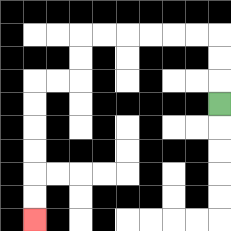{'start': '[9, 4]', 'end': '[1, 9]', 'path_directions': 'U,U,U,L,L,L,L,L,L,D,D,L,L,D,D,D,D,D,D', 'path_coordinates': '[[9, 4], [9, 3], [9, 2], [9, 1], [8, 1], [7, 1], [6, 1], [5, 1], [4, 1], [3, 1], [3, 2], [3, 3], [2, 3], [1, 3], [1, 4], [1, 5], [1, 6], [1, 7], [1, 8], [1, 9]]'}